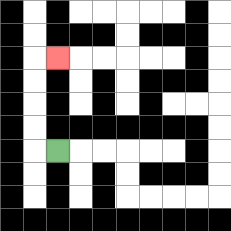{'start': '[2, 6]', 'end': '[2, 2]', 'path_directions': 'L,U,U,U,U,R', 'path_coordinates': '[[2, 6], [1, 6], [1, 5], [1, 4], [1, 3], [1, 2], [2, 2]]'}